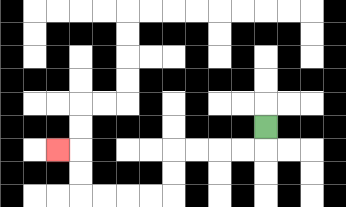{'start': '[11, 5]', 'end': '[2, 6]', 'path_directions': 'D,L,L,L,L,D,D,L,L,L,L,U,U,L', 'path_coordinates': '[[11, 5], [11, 6], [10, 6], [9, 6], [8, 6], [7, 6], [7, 7], [7, 8], [6, 8], [5, 8], [4, 8], [3, 8], [3, 7], [3, 6], [2, 6]]'}